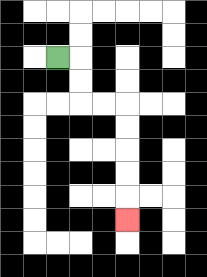{'start': '[2, 2]', 'end': '[5, 9]', 'path_directions': 'R,D,D,R,R,D,D,D,D,D', 'path_coordinates': '[[2, 2], [3, 2], [3, 3], [3, 4], [4, 4], [5, 4], [5, 5], [5, 6], [5, 7], [5, 8], [5, 9]]'}